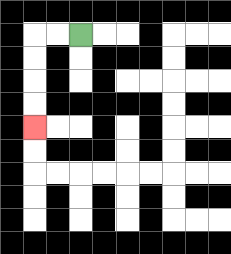{'start': '[3, 1]', 'end': '[1, 5]', 'path_directions': 'L,L,D,D,D,D', 'path_coordinates': '[[3, 1], [2, 1], [1, 1], [1, 2], [1, 3], [1, 4], [1, 5]]'}